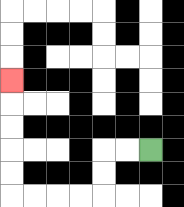{'start': '[6, 6]', 'end': '[0, 3]', 'path_directions': 'L,L,D,D,L,L,L,L,U,U,U,U,U', 'path_coordinates': '[[6, 6], [5, 6], [4, 6], [4, 7], [4, 8], [3, 8], [2, 8], [1, 8], [0, 8], [0, 7], [0, 6], [0, 5], [0, 4], [0, 3]]'}